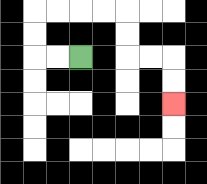{'start': '[3, 2]', 'end': '[7, 4]', 'path_directions': 'L,L,U,U,R,R,R,R,D,D,R,R,D,D', 'path_coordinates': '[[3, 2], [2, 2], [1, 2], [1, 1], [1, 0], [2, 0], [3, 0], [4, 0], [5, 0], [5, 1], [5, 2], [6, 2], [7, 2], [7, 3], [7, 4]]'}